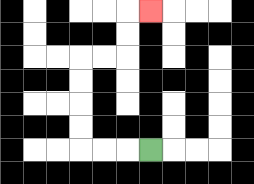{'start': '[6, 6]', 'end': '[6, 0]', 'path_directions': 'L,L,L,U,U,U,U,R,R,U,U,R', 'path_coordinates': '[[6, 6], [5, 6], [4, 6], [3, 6], [3, 5], [3, 4], [3, 3], [3, 2], [4, 2], [5, 2], [5, 1], [5, 0], [6, 0]]'}